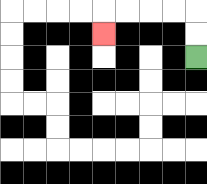{'start': '[8, 2]', 'end': '[4, 1]', 'path_directions': 'U,U,L,L,L,L,D', 'path_coordinates': '[[8, 2], [8, 1], [8, 0], [7, 0], [6, 0], [5, 0], [4, 0], [4, 1]]'}